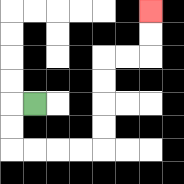{'start': '[1, 4]', 'end': '[6, 0]', 'path_directions': 'L,D,D,R,R,R,R,U,U,U,U,R,R,U,U', 'path_coordinates': '[[1, 4], [0, 4], [0, 5], [0, 6], [1, 6], [2, 6], [3, 6], [4, 6], [4, 5], [4, 4], [4, 3], [4, 2], [5, 2], [6, 2], [6, 1], [6, 0]]'}